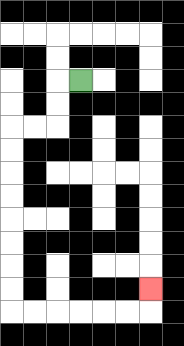{'start': '[3, 3]', 'end': '[6, 12]', 'path_directions': 'L,D,D,L,L,D,D,D,D,D,D,D,D,R,R,R,R,R,R,U', 'path_coordinates': '[[3, 3], [2, 3], [2, 4], [2, 5], [1, 5], [0, 5], [0, 6], [0, 7], [0, 8], [0, 9], [0, 10], [0, 11], [0, 12], [0, 13], [1, 13], [2, 13], [3, 13], [4, 13], [5, 13], [6, 13], [6, 12]]'}